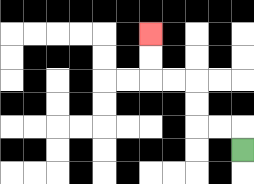{'start': '[10, 6]', 'end': '[6, 1]', 'path_directions': 'U,L,L,U,U,L,L,U,U', 'path_coordinates': '[[10, 6], [10, 5], [9, 5], [8, 5], [8, 4], [8, 3], [7, 3], [6, 3], [6, 2], [6, 1]]'}